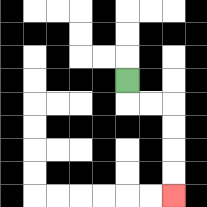{'start': '[5, 3]', 'end': '[7, 8]', 'path_directions': 'D,R,R,D,D,D,D', 'path_coordinates': '[[5, 3], [5, 4], [6, 4], [7, 4], [7, 5], [7, 6], [7, 7], [7, 8]]'}